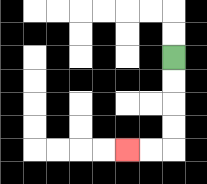{'start': '[7, 2]', 'end': '[5, 6]', 'path_directions': 'D,D,D,D,L,L', 'path_coordinates': '[[7, 2], [7, 3], [7, 4], [7, 5], [7, 6], [6, 6], [5, 6]]'}